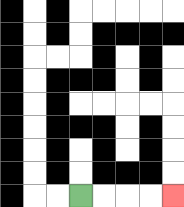{'start': '[3, 8]', 'end': '[7, 8]', 'path_directions': 'R,R,R,R', 'path_coordinates': '[[3, 8], [4, 8], [5, 8], [6, 8], [7, 8]]'}